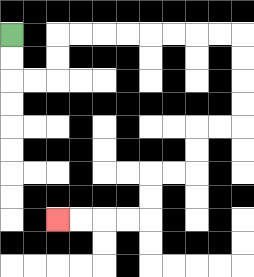{'start': '[0, 1]', 'end': '[2, 9]', 'path_directions': 'D,D,R,R,U,U,R,R,R,R,R,R,R,R,D,D,D,D,L,L,D,D,L,L,D,D,L,L,L,L', 'path_coordinates': '[[0, 1], [0, 2], [0, 3], [1, 3], [2, 3], [2, 2], [2, 1], [3, 1], [4, 1], [5, 1], [6, 1], [7, 1], [8, 1], [9, 1], [10, 1], [10, 2], [10, 3], [10, 4], [10, 5], [9, 5], [8, 5], [8, 6], [8, 7], [7, 7], [6, 7], [6, 8], [6, 9], [5, 9], [4, 9], [3, 9], [2, 9]]'}